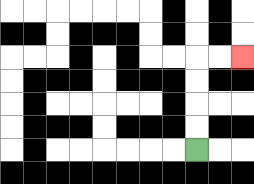{'start': '[8, 6]', 'end': '[10, 2]', 'path_directions': 'U,U,U,U,R,R', 'path_coordinates': '[[8, 6], [8, 5], [8, 4], [8, 3], [8, 2], [9, 2], [10, 2]]'}